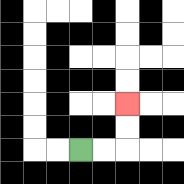{'start': '[3, 6]', 'end': '[5, 4]', 'path_directions': 'R,R,U,U', 'path_coordinates': '[[3, 6], [4, 6], [5, 6], [5, 5], [5, 4]]'}